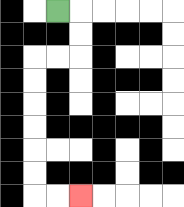{'start': '[2, 0]', 'end': '[3, 8]', 'path_directions': 'R,D,D,L,L,D,D,D,D,D,D,R,R', 'path_coordinates': '[[2, 0], [3, 0], [3, 1], [3, 2], [2, 2], [1, 2], [1, 3], [1, 4], [1, 5], [1, 6], [1, 7], [1, 8], [2, 8], [3, 8]]'}